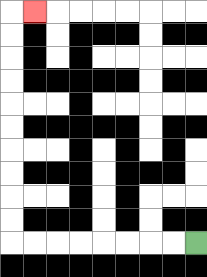{'start': '[8, 10]', 'end': '[1, 0]', 'path_directions': 'L,L,L,L,L,L,L,L,U,U,U,U,U,U,U,U,U,U,R', 'path_coordinates': '[[8, 10], [7, 10], [6, 10], [5, 10], [4, 10], [3, 10], [2, 10], [1, 10], [0, 10], [0, 9], [0, 8], [0, 7], [0, 6], [0, 5], [0, 4], [0, 3], [0, 2], [0, 1], [0, 0], [1, 0]]'}